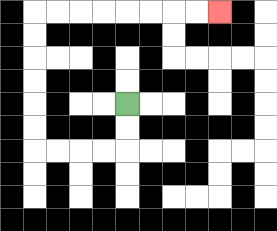{'start': '[5, 4]', 'end': '[9, 0]', 'path_directions': 'D,D,L,L,L,L,U,U,U,U,U,U,R,R,R,R,R,R,R,R', 'path_coordinates': '[[5, 4], [5, 5], [5, 6], [4, 6], [3, 6], [2, 6], [1, 6], [1, 5], [1, 4], [1, 3], [1, 2], [1, 1], [1, 0], [2, 0], [3, 0], [4, 0], [5, 0], [6, 0], [7, 0], [8, 0], [9, 0]]'}